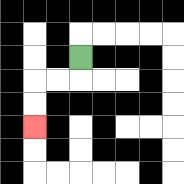{'start': '[3, 2]', 'end': '[1, 5]', 'path_directions': 'D,L,L,D,D', 'path_coordinates': '[[3, 2], [3, 3], [2, 3], [1, 3], [1, 4], [1, 5]]'}